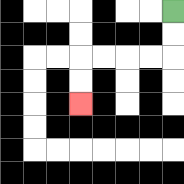{'start': '[7, 0]', 'end': '[3, 4]', 'path_directions': 'D,D,L,L,L,L,D,D', 'path_coordinates': '[[7, 0], [7, 1], [7, 2], [6, 2], [5, 2], [4, 2], [3, 2], [3, 3], [3, 4]]'}